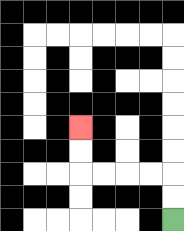{'start': '[7, 9]', 'end': '[3, 5]', 'path_directions': 'U,U,L,L,L,L,U,U', 'path_coordinates': '[[7, 9], [7, 8], [7, 7], [6, 7], [5, 7], [4, 7], [3, 7], [3, 6], [3, 5]]'}